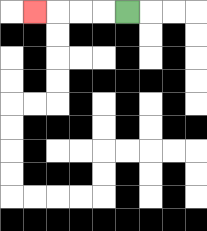{'start': '[5, 0]', 'end': '[1, 0]', 'path_directions': 'L,L,L,L', 'path_coordinates': '[[5, 0], [4, 0], [3, 0], [2, 0], [1, 0]]'}